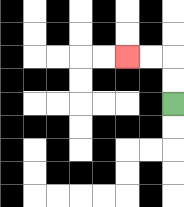{'start': '[7, 4]', 'end': '[5, 2]', 'path_directions': 'U,U,L,L', 'path_coordinates': '[[7, 4], [7, 3], [7, 2], [6, 2], [5, 2]]'}